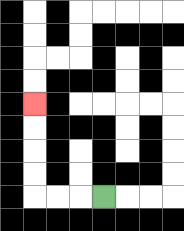{'start': '[4, 8]', 'end': '[1, 4]', 'path_directions': 'L,L,L,U,U,U,U', 'path_coordinates': '[[4, 8], [3, 8], [2, 8], [1, 8], [1, 7], [1, 6], [1, 5], [1, 4]]'}